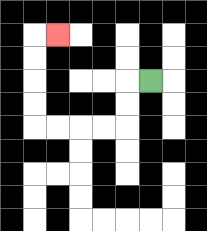{'start': '[6, 3]', 'end': '[2, 1]', 'path_directions': 'L,D,D,L,L,L,L,U,U,U,U,R', 'path_coordinates': '[[6, 3], [5, 3], [5, 4], [5, 5], [4, 5], [3, 5], [2, 5], [1, 5], [1, 4], [1, 3], [1, 2], [1, 1], [2, 1]]'}